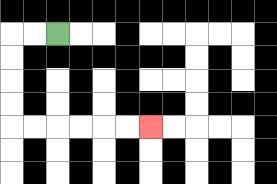{'start': '[2, 1]', 'end': '[6, 5]', 'path_directions': 'L,L,D,D,D,D,R,R,R,R,R,R', 'path_coordinates': '[[2, 1], [1, 1], [0, 1], [0, 2], [0, 3], [0, 4], [0, 5], [1, 5], [2, 5], [3, 5], [4, 5], [5, 5], [6, 5]]'}